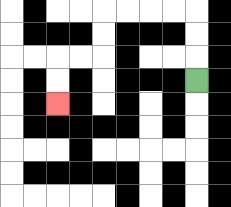{'start': '[8, 3]', 'end': '[2, 4]', 'path_directions': 'U,U,U,L,L,L,L,D,D,L,L,D,D', 'path_coordinates': '[[8, 3], [8, 2], [8, 1], [8, 0], [7, 0], [6, 0], [5, 0], [4, 0], [4, 1], [4, 2], [3, 2], [2, 2], [2, 3], [2, 4]]'}